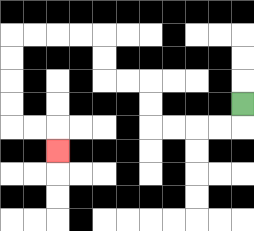{'start': '[10, 4]', 'end': '[2, 6]', 'path_directions': 'D,L,L,L,L,U,U,L,L,U,U,L,L,L,L,D,D,D,D,R,R,D', 'path_coordinates': '[[10, 4], [10, 5], [9, 5], [8, 5], [7, 5], [6, 5], [6, 4], [6, 3], [5, 3], [4, 3], [4, 2], [4, 1], [3, 1], [2, 1], [1, 1], [0, 1], [0, 2], [0, 3], [0, 4], [0, 5], [1, 5], [2, 5], [2, 6]]'}